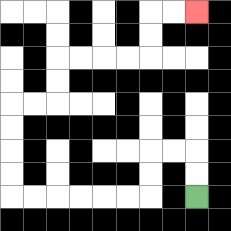{'start': '[8, 8]', 'end': '[8, 0]', 'path_directions': 'U,U,L,L,D,D,L,L,L,L,L,L,U,U,U,U,R,R,U,U,R,R,R,R,U,U,R,R', 'path_coordinates': '[[8, 8], [8, 7], [8, 6], [7, 6], [6, 6], [6, 7], [6, 8], [5, 8], [4, 8], [3, 8], [2, 8], [1, 8], [0, 8], [0, 7], [0, 6], [0, 5], [0, 4], [1, 4], [2, 4], [2, 3], [2, 2], [3, 2], [4, 2], [5, 2], [6, 2], [6, 1], [6, 0], [7, 0], [8, 0]]'}